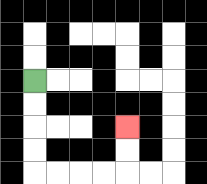{'start': '[1, 3]', 'end': '[5, 5]', 'path_directions': 'D,D,D,D,R,R,R,R,U,U', 'path_coordinates': '[[1, 3], [1, 4], [1, 5], [1, 6], [1, 7], [2, 7], [3, 7], [4, 7], [5, 7], [5, 6], [5, 5]]'}